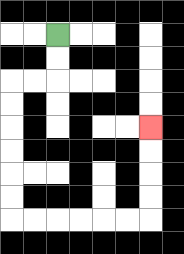{'start': '[2, 1]', 'end': '[6, 5]', 'path_directions': 'D,D,L,L,D,D,D,D,D,D,R,R,R,R,R,R,U,U,U,U', 'path_coordinates': '[[2, 1], [2, 2], [2, 3], [1, 3], [0, 3], [0, 4], [0, 5], [0, 6], [0, 7], [0, 8], [0, 9], [1, 9], [2, 9], [3, 9], [4, 9], [5, 9], [6, 9], [6, 8], [6, 7], [6, 6], [6, 5]]'}